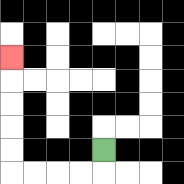{'start': '[4, 6]', 'end': '[0, 2]', 'path_directions': 'D,L,L,L,L,U,U,U,U,U', 'path_coordinates': '[[4, 6], [4, 7], [3, 7], [2, 7], [1, 7], [0, 7], [0, 6], [0, 5], [0, 4], [0, 3], [0, 2]]'}